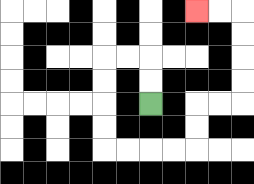{'start': '[6, 4]', 'end': '[8, 0]', 'path_directions': 'U,U,L,L,D,D,D,D,R,R,R,R,U,U,R,R,U,U,U,U,L,L', 'path_coordinates': '[[6, 4], [6, 3], [6, 2], [5, 2], [4, 2], [4, 3], [4, 4], [4, 5], [4, 6], [5, 6], [6, 6], [7, 6], [8, 6], [8, 5], [8, 4], [9, 4], [10, 4], [10, 3], [10, 2], [10, 1], [10, 0], [9, 0], [8, 0]]'}